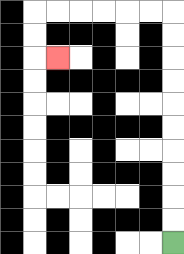{'start': '[7, 10]', 'end': '[2, 2]', 'path_directions': 'U,U,U,U,U,U,U,U,U,U,L,L,L,L,L,L,D,D,R', 'path_coordinates': '[[7, 10], [7, 9], [7, 8], [7, 7], [7, 6], [7, 5], [7, 4], [7, 3], [7, 2], [7, 1], [7, 0], [6, 0], [5, 0], [4, 0], [3, 0], [2, 0], [1, 0], [1, 1], [1, 2], [2, 2]]'}